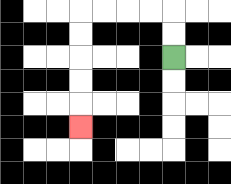{'start': '[7, 2]', 'end': '[3, 5]', 'path_directions': 'U,U,L,L,L,L,D,D,D,D,D', 'path_coordinates': '[[7, 2], [7, 1], [7, 0], [6, 0], [5, 0], [4, 0], [3, 0], [3, 1], [3, 2], [3, 3], [3, 4], [3, 5]]'}